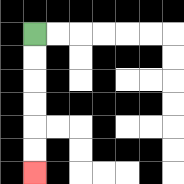{'start': '[1, 1]', 'end': '[1, 7]', 'path_directions': 'D,D,D,D,D,D', 'path_coordinates': '[[1, 1], [1, 2], [1, 3], [1, 4], [1, 5], [1, 6], [1, 7]]'}